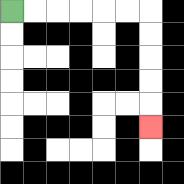{'start': '[0, 0]', 'end': '[6, 5]', 'path_directions': 'R,R,R,R,R,R,D,D,D,D,D', 'path_coordinates': '[[0, 0], [1, 0], [2, 0], [3, 0], [4, 0], [5, 0], [6, 0], [6, 1], [6, 2], [6, 3], [6, 4], [6, 5]]'}